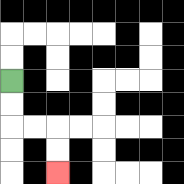{'start': '[0, 3]', 'end': '[2, 7]', 'path_directions': 'D,D,R,R,D,D', 'path_coordinates': '[[0, 3], [0, 4], [0, 5], [1, 5], [2, 5], [2, 6], [2, 7]]'}